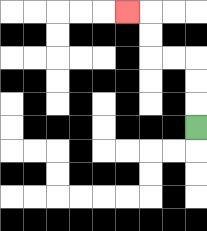{'start': '[8, 5]', 'end': '[5, 0]', 'path_directions': 'U,U,U,L,L,U,U,L', 'path_coordinates': '[[8, 5], [8, 4], [8, 3], [8, 2], [7, 2], [6, 2], [6, 1], [6, 0], [5, 0]]'}